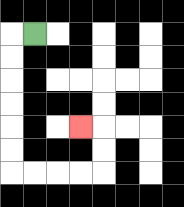{'start': '[1, 1]', 'end': '[3, 5]', 'path_directions': 'L,D,D,D,D,D,D,R,R,R,R,U,U,L', 'path_coordinates': '[[1, 1], [0, 1], [0, 2], [0, 3], [0, 4], [0, 5], [0, 6], [0, 7], [1, 7], [2, 7], [3, 7], [4, 7], [4, 6], [4, 5], [3, 5]]'}